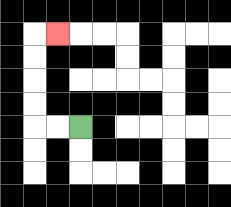{'start': '[3, 5]', 'end': '[2, 1]', 'path_directions': 'L,L,U,U,U,U,R', 'path_coordinates': '[[3, 5], [2, 5], [1, 5], [1, 4], [1, 3], [1, 2], [1, 1], [2, 1]]'}